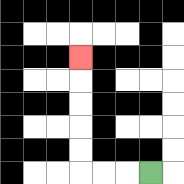{'start': '[6, 7]', 'end': '[3, 2]', 'path_directions': 'L,L,L,U,U,U,U,U', 'path_coordinates': '[[6, 7], [5, 7], [4, 7], [3, 7], [3, 6], [3, 5], [3, 4], [3, 3], [3, 2]]'}